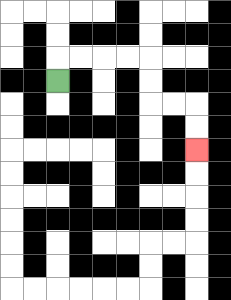{'start': '[2, 3]', 'end': '[8, 6]', 'path_directions': 'U,R,R,R,R,D,D,R,R,D,D', 'path_coordinates': '[[2, 3], [2, 2], [3, 2], [4, 2], [5, 2], [6, 2], [6, 3], [6, 4], [7, 4], [8, 4], [8, 5], [8, 6]]'}